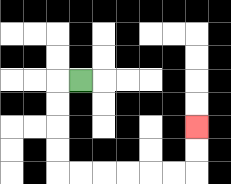{'start': '[3, 3]', 'end': '[8, 5]', 'path_directions': 'L,D,D,D,D,R,R,R,R,R,R,U,U', 'path_coordinates': '[[3, 3], [2, 3], [2, 4], [2, 5], [2, 6], [2, 7], [3, 7], [4, 7], [5, 7], [6, 7], [7, 7], [8, 7], [8, 6], [8, 5]]'}